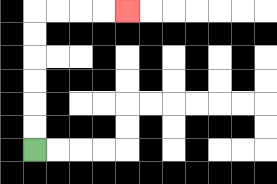{'start': '[1, 6]', 'end': '[5, 0]', 'path_directions': 'U,U,U,U,U,U,R,R,R,R', 'path_coordinates': '[[1, 6], [1, 5], [1, 4], [1, 3], [1, 2], [1, 1], [1, 0], [2, 0], [3, 0], [4, 0], [5, 0]]'}